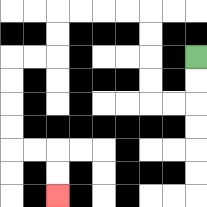{'start': '[8, 2]', 'end': '[2, 8]', 'path_directions': 'D,D,L,L,U,U,U,U,L,L,L,L,D,D,L,L,D,D,D,D,R,R,D,D', 'path_coordinates': '[[8, 2], [8, 3], [8, 4], [7, 4], [6, 4], [6, 3], [6, 2], [6, 1], [6, 0], [5, 0], [4, 0], [3, 0], [2, 0], [2, 1], [2, 2], [1, 2], [0, 2], [0, 3], [0, 4], [0, 5], [0, 6], [1, 6], [2, 6], [2, 7], [2, 8]]'}